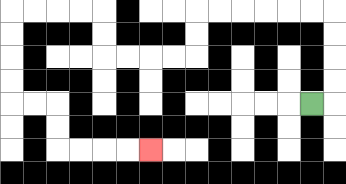{'start': '[13, 4]', 'end': '[6, 6]', 'path_directions': 'R,U,U,U,U,L,L,L,L,L,L,D,D,L,L,L,L,U,U,L,L,L,L,D,D,D,D,R,R,D,D,R,R,R,R', 'path_coordinates': '[[13, 4], [14, 4], [14, 3], [14, 2], [14, 1], [14, 0], [13, 0], [12, 0], [11, 0], [10, 0], [9, 0], [8, 0], [8, 1], [8, 2], [7, 2], [6, 2], [5, 2], [4, 2], [4, 1], [4, 0], [3, 0], [2, 0], [1, 0], [0, 0], [0, 1], [0, 2], [0, 3], [0, 4], [1, 4], [2, 4], [2, 5], [2, 6], [3, 6], [4, 6], [5, 6], [6, 6]]'}